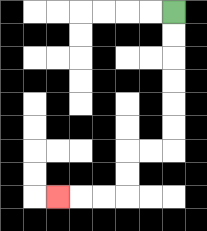{'start': '[7, 0]', 'end': '[2, 8]', 'path_directions': 'D,D,D,D,D,D,L,L,D,D,L,L,L', 'path_coordinates': '[[7, 0], [7, 1], [7, 2], [7, 3], [7, 4], [7, 5], [7, 6], [6, 6], [5, 6], [5, 7], [5, 8], [4, 8], [3, 8], [2, 8]]'}